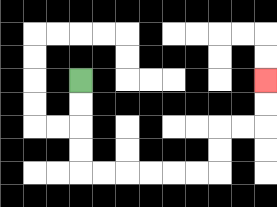{'start': '[3, 3]', 'end': '[11, 3]', 'path_directions': 'D,D,D,D,R,R,R,R,R,R,U,U,R,R,U,U', 'path_coordinates': '[[3, 3], [3, 4], [3, 5], [3, 6], [3, 7], [4, 7], [5, 7], [6, 7], [7, 7], [8, 7], [9, 7], [9, 6], [9, 5], [10, 5], [11, 5], [11, 4], [11, 3]]'}